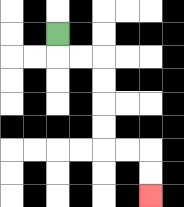{'start': '[2, 1]', 'end': '[6, 8]', 'path_directions': 'D,R,R,D,D,D,D,R,R,D,D', 'path_coordinates': '[[2, 1], [2, 2], [3, 2], [4, 2], [4, 3], [4, 4], [4, 5], [4, 6], [5, 6], [6, 6], [6, 7], [6, 8]]'}